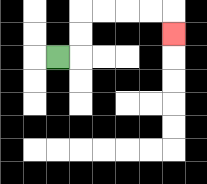{'start': '[2, 2]', 'end': '[7, 1]', 'path_directions': 'R,U,U,R,R,R,R,D', 'path_coordinates': '[[2, 2], [3, 2], [3, 1], [3, 0], [4, 0], [5, 0], [6, 0], [7, 0], [7, 1]]'}